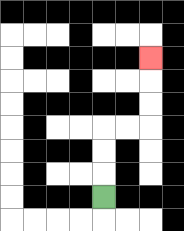{'start': '[4, 8]', 'end': '[6, 2]', 'path_directions': 'U,U,U,R,R,U,U,U', 'path_coordinates': '[[4, 8], [4, 7], [4, 6], [4, 5], [5, 5], [6, 5], [6, 4], [6, 3], [6, 2]]'}